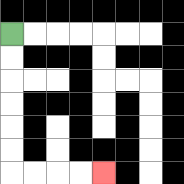{'start': '[0, 1]', 'end': '[4, 7]', 'path_directions': 'D,D,D,D,D,D,R,R,R,R', 'path_coordinates': '[[0, 1], [0, 2], [0, 3], [0, 4], [0, 5], [0, 6], [0, 7], [1, 7], [2, 7], [3, 7], [4, 7]]'}